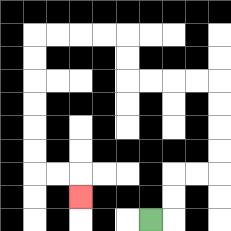{'start': '[6, 9]', 'end': '[3, 8]', 'path_directions': 'R,U,U,R,R,U,U,U,U,L,L,L,L,U,U,L,L,L,L,D,D,D,D,D,D,R,R,D', 'path_coordinates': '[[6, 9], [7, 9], [7, 8], [7, 7], [8, 7], [9, 7], [9, 6], [9, 5], [9, 4], [9, 3], [8, 3], [7, 3], [6, 3], [5, 3], [5, 2], [5, 1], [4, 1], [3, 1], [2, 1], [1, 1], [1, 2], [1, 3], [1, 4], [1, 5], [1, 6], [1, 7], [2, 7], [3, 7], [3, 8]]'}